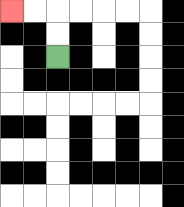{'start': '[2, 2]', 'end': '[0, 0]', 'path_directions': 'U,U,L,L', 'path_coordinates': '[[2, 2], [2, 1], [2, 0], [1, 0], [0, 0]]'}